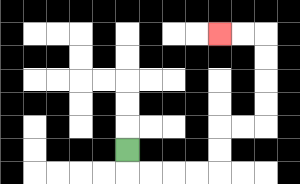{'start': '[5, 6]', 'end': '[9, 1]', 'path_directions': 'D,R,R,R,R,U,U,R,R,U,U,U,U,L,L', 'path_coordinates': '[[5, 6], [5, 7], [6, 7], [7, 7], [8, 7], [9, 7], [9, 6], [9, 5], [10, 5], [11, 5], [11, 4], [11, 3], [11, 2], [11, 1], [10, 1], [9, 1]]'}